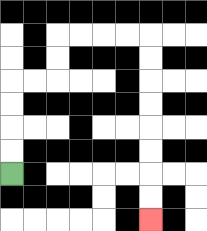{'start': '[0, 7]', 'end': '[6, 9]', 'path_directions': 'U,U,U,U,R,R,U,U,R,R,R,R,D,D,D,D,D,D,D,D', 'path_coordinates': '[[0, 7], [0, 6], [0, 5], [0, 4], [0, 3], [1, 3], [2, 3], [2, 2], [2, 1], [3, 1], [4, 1], [5, 1], [6, 1], [6, 2], [6, 3], [6, 4], [6, 5], [6, 6], [6, 7], [6, 8], [6, 9]]'}